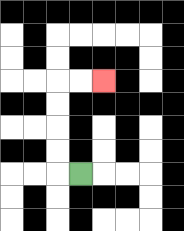{'start': '[3, 7]', 'end': '[4, 3]', 'path_directions': 'L,U,U,U,U,R,R', 'path_coordinates': '[[3, 7], [2, 7], [2, 6], [2, 5], [2, 4], [2, 3], [3, 3], [4, 3]]'}